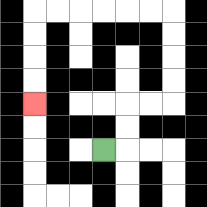{'start': '[4, 6]', 'end': '[1, 4]', 'path_directions': 'R,U,U,R,R,U,U,U,U,L,L,L,L,L,L,D,D,D,D', 'path_coordinates': '[[4, 6], [5, 6], [5, 5], [5, 4], [6, 4], [7, 4], [7, 3], [7, 2], [7, 1], [7, 0], [6, 0], [5, 0], [4, 0], [3, 0], [2, 0], [1, 0], [1, 1], [1, 2], [1, 3], [1, 4]]'}